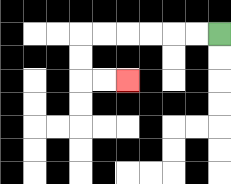{'start': '[9, 1]', 'end': '[5, 3]', 'path_directions': 'L,L,L,L,L,L,D,D,R,R', 'path_coordinates': '[[9, 1], [8, 1], [7, 1], [6, 1], [5, 1], [4, 1], [3, 1], [3, 2], [3, 3], [4, 3], [5, 3]]'}